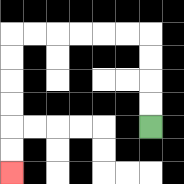{'start': '[6, 5]', 'end': '[0, 7]', 'path_directions': 'U,U,U,U,L,L,L,L,L,L,D,D,D,D,D,D', 'path_coordinates': '[[6, 5], [6, 4], [6, 3], [6, 2], [6, 1], [5, 1], [4, 1], [3, 1], [2, 1], [1, 1], [0, 1], [0, 2], [0, 3], [0, 4], [0, 5], [0, 6], [0, 7]]'}